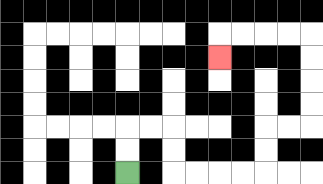{'start': '[5, 7]', 'end': '[9, 2]', 'path_directions': 'U,U,R,R,D,D,R,R,R,R,U,U,R,R,U,U,U,U,L,L,L,L,D', 'path_coordinates': '[[5, 7], [5, 6], [5, 5], [6, 5], [7, 5], [7, 6], [7, 7], [8, 7], [9, 7], [10, 7], [11, 7], [11, 6], [11, 5], [12, 5], [13, 5], [13, 4], [13, 3], [13, 2], [13, 1], [12, 1], [11, 1], [10, 1], [9, 1], [9, 2]]'}